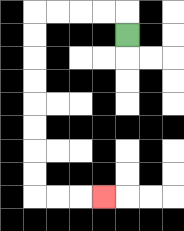{'start': '[5, 1]', 'end': '[4, 8]', 'path_directions': 'U,L,L,L,L,D,D,D,D,D,D,D,D,R,R,R', 'path_coordinates': '[[5, 1], [5, 0], [4, 0], [3, 0], [2, 0], [1, 0], [1, 1], [1, 2], [1, 3], [1, 4], [1, 5], [1, 6], [1, 7], [1, 8], [2, 8], [3, 8], [4, 8]]'}